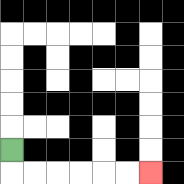{'start': '[0, 6]', 'end': '[6, 7]', 'path_directions': 'D,R,R,R,R,R,R', 'path_coordinates': '[[0, 6], [0, 7], [1, 7], [2, 7], [3, 7], [4, 7], [5, 7], [6, 7]]'}